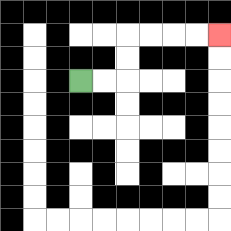{'start': '[3, 3]', 'end': '[9, 1]', 'path_directions': 'R,R,U,U,R,R,R,R', 'path_coordinates': '[[3, 3], [4, 3], [5, 3], [5, 2], [5, 1], [6, 1], [7, 1], [8, 1], [9, 1]]'}